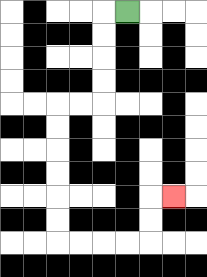{'start': '[5, 0]', 'end': '[7, 8]', 'path_directions': 'L,D,D,D,D,L,L,D,D,D,D,D,D,R,R,R,R,U,U,R', 'path_coordinates': '[[5, 0], [4, 0], [4, 1], [4, 2], [4, 3], [4, 4], [3, 4], [2, 4], [2, 5], [2, 6], [2, 7], [2, 8], [2, 9], [2, 10], [3, 10], [4, 10], [5, 10], [6, 10], [6, 9], [6, 8], [7, 8]]'}